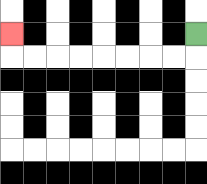{'start': '[8, 1]', 'end': '[0, 1]', 'path_directions': 'D,L,L,L,L,L,L,L,L,U', 'path_coordinates': '[[8, 1], [8, 2], [7, 2], [6, 2], [5, 2], [4, 2], [3, 2], [2, 2], [1, 2], [0, 2], [0, 1]]'}